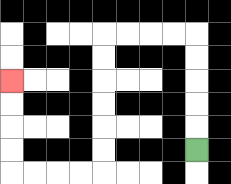{'start': '[8, 6]', 'end': '[0, 3]', 'path_directions': 'U,U,U,U,U,L,L,L,L,D,D,D,D,D,D,L,L,L,L,U,U,U,U', 'path_coordinates': '[[8, 6], [8, 5], [8, 4], [8, 3], [8, 2], [8, 1], [7, 1], [6, 1], [5, 1], [4, 1], [4, 2], [4, 3], [4, 4], [4, 5], [4, 6], [4, 7], [3, 7], [2, 7], [1, 7], [0, 7], [0, 6], [0, 5], [0, 4], [0, 3]]'}